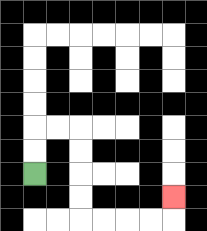{'start': '[1, 7]', 'end': '[7, 8]', 'path_directions': 'U,U,R,R,D,D,D,D,R,R,R,R,U', 'path_coordinates': '[[1, 7], [1, 6], [1, 5], [2, 5], [3, 5], [3, 6], [3, 7], [3, 8], [3, 9], [4, 9], [5, 9], [6, 9], [7, 9], [7, 8]]'}